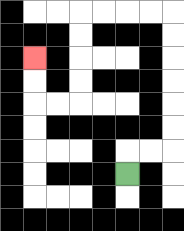{'start': '[5, 7]', 'end': '[1, 2]', 'path_directions': 'U,R,R,U,U,U,U,U,U,L,L,L,L,D,D,D,D,L,L,U,U', 'path_coordinates': '[[5, 7], [5, 6], [6, 6], [7, 6], [7, 5], [7, 4], [7, 3], [7, 2], [7, 1], [7, 0], [6, 0], [5, 0], [4, 0], [3, 0], [3, 1], [3, 2], [3, 3], [3, 4], [2, 4], [1, 4], [1, 3], [1, 2]]'}